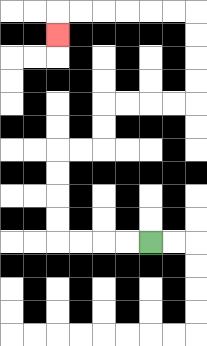{'start': '[6, 10]', 'end': '[2, 1]', 'path_directions': 'L,L,L,L,U,U,U,U,R,R,U,U,R,R,R,R,U,U,U,U,L,L,L,L,L,L,D', 'path_coordinates': '[[6, 10], [5, 10], [4, 10], [3, 10], [2, 10], [2, 9], [2, 8], [2, 7], [2, 6], [3, 6], [4, 6], [4, 5], [4, 4], [5, 4], [6, 4], [7, 4], [8, 4], [8, 3], [8, 2], [8, 1], [8, 0], [7, 0], [6, 0], [5, 0], [4, 0], [3, 0], [2, 0], [2, 1]]'}